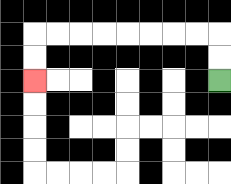{'start': '[9, 3]', 'end': '[1, 3]', 'path_directions': 'U,U,L,L,L,L,L,L,L,L,D,D', 'path_coordinates': '[[9, 3], [9, 2], [9, 1], [8, 1], [7, 1], [6, 1], [5, 1], [4, 1], [3, 1], [2, 1], [1, 1], [1, 2], [1, 3]]'}